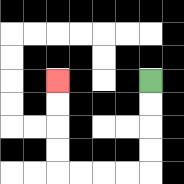{'start': '[6, 3]', 'end': '[2, 3]', 'path_directions': 'D,D,D,D,L,L,L,L,U,U,U,U', 'path_coordinates': '[[6, 3], [6, 4], [6, 5], [6, 6], [6, 7], [5, 7], [4, 7], [3, 7], [2, 7], [2, 6], [2, 5], [2, 4], [2, 3]]'}